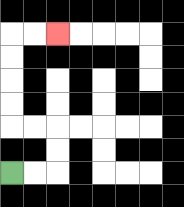{'start': '[0, 7]', 'end': '[2, 1]', 'path_directions': 'R,R,U,U,L,L,U,U,U,U,R,R', 'path_coordinates': '[[0, 7], [1, 7], [2, 7], [2, 6], [2, 5], [1, 5], [0, 5], [0, 4], [0, 3], [0, 2], [0, 1], [1, 1], [2, 1]]'}